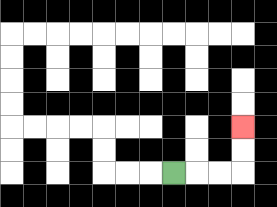{'start': '[7, 7]', 'end': '[10, 5]', 'path_directions': 'R,R,R,U,U', 'path_coordinates': '[[7, 7], [8, 7], [9, 7], [10, 7], [10, 6], [10, 5]]'}